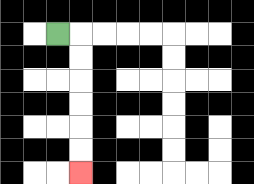{'start': '[2, 1]', 'end': '[3, 7]', 'path_directions': 'R,D,D,D,D,D,D', 'path_coordinates': '[[2, 1], [3, 1], [3, 2], [3, 3], [3, 4], [3, 5], [3, 6], [3, 7]]'}